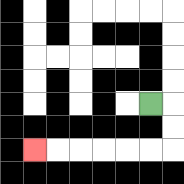{'start': '[6, 4]', 'end': '[1, 6]', 'path_directions': 'R,D,D,L,L,L,L,L,L', 'path_coordinates': '[[6, 4], [7, 4], [7, 5], [7, 6], [6, 6], [5, 6], [4, 6], [3, 6], [2, 6], [1, 6]]'}